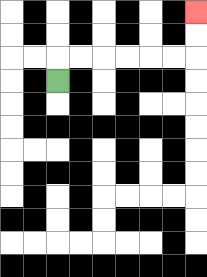{'start': '[2, 3]', 'end': '[8, 0]', 'path_directions': 'U,R,R,R,R,R,R,U,U', 'path_coordinates': '[[2, 3], [2, 2], [3, 2], [4, 2], [5, 2], [6, 2], [7, 2], [8, 2], [8, 1], [8, 0]]'}